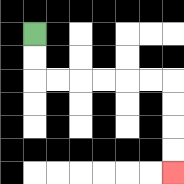{'start': '[1, 1]', 'end': '[7, 7]', 'path_directions': 'D,D,R,R,R,R,R,R,D,D,D,D', 'path_coordinates': '[[1, 1], [1, 2], [1, 3], [2, 3], [3, 3], [4, 3], [5, 3], [6, 3], [7, 3], [7, 4], [7, 5], [7, 6], [7, 7]]'}